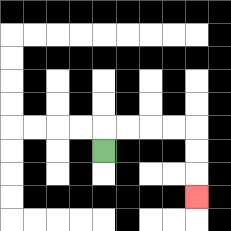{'start': '[4, 6]', 'end': '[8, 8]', 'path_directions': 'U,R,R,R,R,D,D,D', 'path_coordinates': '[[4, 6], [4, 5], [5, 5], [6, 5], [7, 5], [8, 5], [8, 6], [8, 7], [8, 8]]'}